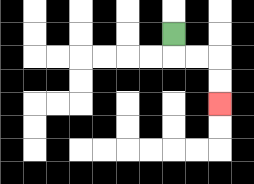{'start': '[7, 1]', 'end': '[9, 4]', 'path_directions': 'D,R,R,D,D', 'path_coordinates': '[[7, 1], [7, 2], [8, 2], [9, 2], [9, 3], [9, 4]]'}